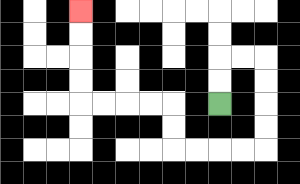{'start': '[9, 4]', 'end': '[3, 0]', 'path_directions': 'U,U,R,R,D,D,D,D,L,L,L,L,U,U,L,L,L,L,U,U,U,U', 'path_coordinates': '[[9, 4], [9, 3], [9, 2], [10, 2], [11, 2], [11, 3], [11, 4], [11, 5], [11, 6], [10, 6], [9, 6], [8, 6], [7, 6], [7, 5], [7, 4], [6, 4], [5, 4], [4, 4], [3, 4], [3, 3], [3, 2], [3, 1], [3, 0]]'}